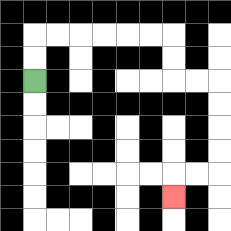{'start': '[1, 3]', 'end': '[7, 8]', 'path_directions': 'U,U,R,R,R,R,R,R,D,D,R,R,D,D,D,D,L,L,D', 'path_coordinates': '[[1, 3], [1, 2], [1, 1], [2, 1], [3, 1], [4, 1], [5, 1], [6, 1], [7, 1], [7, 2], [7, 3], [8, 3], [9, 3], [9, 4], [9, 5], [9, 6], [9, 7], [8, 7], [7, 7], [7, 8]]'}